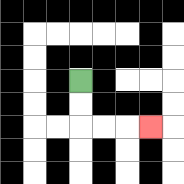{'start': '[3, 3]', 'end': '[6, 5]', 'path_directions': 'D,D,R,R,R', 'path_coordinates': '[[3, 3], [3, 4], [3, 5], [4, 5], [5, 5], [6, 5]]'}